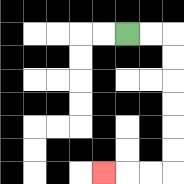{'start': '[5, 1]', 'end': '[4, 7]', 'path_directions': 'R,R,D,D,D,D,D,D,L,L,L', 'path_coordinates': '[[5, 1], [6, 1], [7, 1], [7, 2], [7, 3], [7, 4], [7, 5], [7, 6], [7, 7], [6, 7], [5, 7], [4, 7]]'}